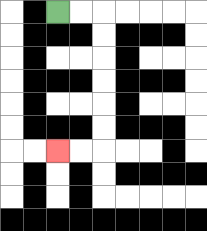{'start': '[2, 0]', 'end': '[2, 6]', 'path_directions': 'R,R,D,D,D,D,D,D,L,L', 'path_coordinates': '[[2, 0], [3, 0], [4, 0], [4, 1], [4, 2], [4, 3], [4, 4], [4, 5], [4, 6], [3, 6], [2, 6]]'}